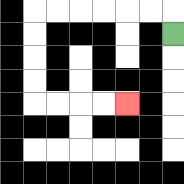{'start': '[7, 1]', 'end': '[5, 4]', 'path_directions': 'U,L,L,L,L,L,L,D,D,D,D,R,R,R,R', 'path_coordinates': '[[7, 1], [7, 0], [6, 0], [5, 0], [4, 0], [3, 0], [2, 0], [1, 0], [1, 1], [1, 2], [1, 3], [1, 4], [2, 4], [3, 4], [4, 4], [5, 4]]'}